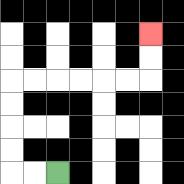{'start': '[2, 7]', 'end': '[6, 1]', 'path_directions': 'L,L,U,U,U,U,R,R,R,R,R,R,U,U', 'path_coordinates': '[[2, 7], [1, 7], [0, 7], [0, 6], [0, 5], [0, 4], [0, 3], [1, 3], [2, 3], [3, 3], [4, 3], [5, 3], [6, 3], [6, 2], [6, 1]]'}